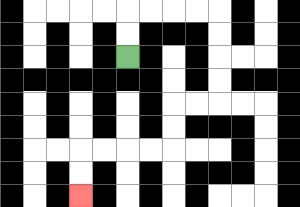{'start': '[5, 2]', 'end': '[3, 8]', 'path_directions': 'U,U,R,R,R,R,D,D,D,D,L,L,D,D,L,L,L,L,D,D', 'path_coordinates': '[[5, 2], [5, 1], [5, 0], [6, 0], [7, 0], [8, 0], [9, 0], [9, 1], [9, 2], [9, 3], [9, 4], [8, 4], [7, 4], [7, 5], [7, 6], [6, 6], [5, 6], [4, 6], [3, 6], [3, 7], [3, 8]]'}